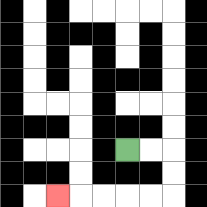{'start': '[5, 6]', 'end': '[2, 8]', 'path_directions': 'R,R,D,D,L,L,L,L,L', 'path_coordinates': '[[5, 6], [6, 6], [7, 6], [7, 7], [7, 8], [6, 8], [5, 8], [4, 8], [3, 8], [2, 8]]'}